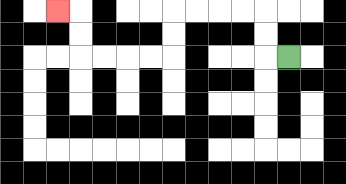{'start': '[12, 2]', 'end': '[2, 0]', 'path_directions': 'L,U,U,L,L,L,L,D,D,L,L,L,L,U,U,L', 'path_coordinates': '[[12, 2], [11, 2], [11, 1], [11, 0], [10, 0], [9, 0], [8, 0], [7, 0], [7, 1], [7, 2], [6, 2], [5, 2], [4, 2], [3, 2], [3, 1], [3, 0], [2, 0]]'}